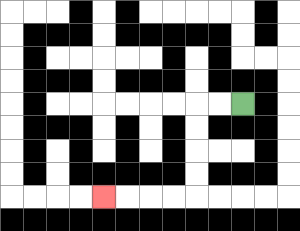{'start': '[10, 4]', 'end': '[4, 8]', 'path_directions': 'L,L,D,D,D,D,L,L,L,L', 'path_coordinates': '[[10, 4], [9, 4], [8, 4], [8, 5], [8, 6], [8, 7], [8, 8], [7, 8], [6, 8], [5, 8], [4, 8]]'}